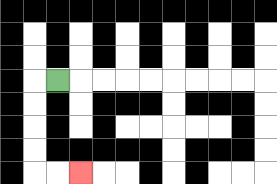{'start': '[2, 3]', 'end': '[3, 7]', 'path_directions': 'L,D,D,D,D,R,R', 'path_coordinates': '[[2, 3], [1, 3], [1, 4], [1, 5], [1, 6], [1, 7], [2, 7], [3, 7]]'}